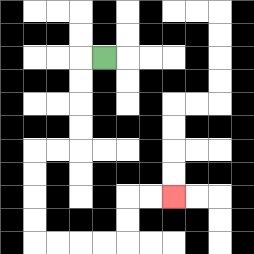{'start': '[4, 2]', 'end': '[7, 8]', 'path_directions': 'L,D,D,D,D,L,L,D,D,D,D,R,R,R,R,U,U,R,R', 'path_coordinates': '[[4, 2], [3, 2], [3, 3], [3, 4], [3, 5], [3, 6], [2, 6], [1, 6], [1, 7], [1, 8], [1, 9], [1, 10], [2, 10], [3, 10], [4, 10], [5, 10], [5, 9], [5, 8], [6, 8], [7, 8]]'}